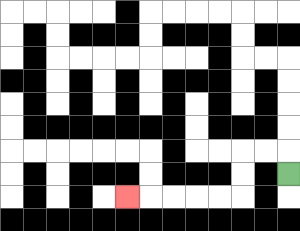{'start': '[12, 7]', 'end': '[5, 8]', 'path_directions': 'U,L,L,D,D,L,L,L,L,L', 'path_coordinates': '[[12, 7], [12, 6], [11, 6], [10, 6], [10, 7], [10, 8], [9, 8], [8, 8], [7, 8], [6, 8], [5, 8]]'}